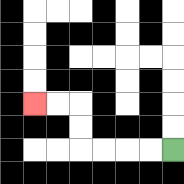{'start': '[7, 6]', 'end': '[1, 4]', 'path_directions': 'L,L,L,L,U,U,L,L', 'path_coordinates': '[[7, 6], [6, 6], [5, 6], [4, 6], [3, 6], [3, 5], [3, 4], [2, 4], [1, 4]]'}